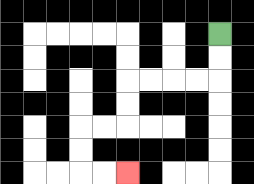{'start': '[9, 1]', 'end': '[5, 7]', 'path_directions': 'D,D,L,L,L,L,D,D,L,L,D,D,R,R', 'path_coordinates': '[[9, 1], [9, 2], [9, 3], [8, 3], [7, 3], [6, 3], [5, 3], [5, 4], [5, 5], [4, 5], [3, 5], [3, 6], [3, 7], [4, 7], [5, 7]]'}